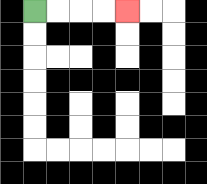{'start': '[1, 0]', 'end': '[5, 0]', 'path_directions': 'R,R,R,R', 'path_coordinates': '[[1, 0], [2, 0], [3, 0], [4, 0], [5, 0]]'}